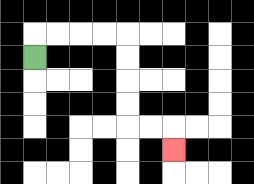{'start': '[1, 2]', 'end': '[7, 6]', 'path_directions': 'U,R,R,R,R,D,D,D,D,R,R,D', 'path_coordinates': '[[1, 2], [1, 1], [2, 1], [3, 1], [4, 1], [5, 1], [5, 2], [5, 3], [5, 4], [5, 5], [6, 5], [7, 5], [7, 6]]'}